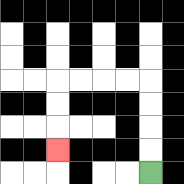{'start': '[6, 7]', 'end': '[2, 6]', 'path_directions': 'U,U,U,U,L,L,L,L,D,D,D', 'path_coordinates': '[[6, 7], [6, 6], [6, 5], [6, 4], [6, 3], [5, 3], [4, 3], [3, 3], [2, 3], [2, 4], [2, 5], [2, 6]]'}